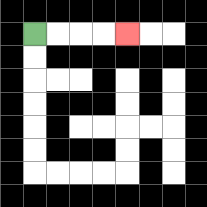{'start': '[1, 1]', 'end': '[5, 1]', 'path_directions': 'R,R,R,R', 'path_coordinates': '[[1, 1], [2, 1], [3, 1], [4, 1], [5, 1]]'}